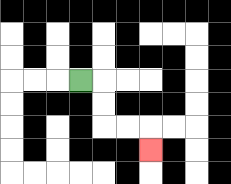{'start': '[3, 3]', 'end': '[6, 6]', 'path_directions': 'R,D,D,R,R,D', 'path_coordinates': '[[3, 3], [4, 3], [4, 4], [4, 5], [5, 5], [6, 5], [6, 6]]'}